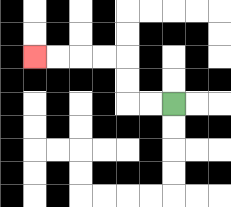{'start': '[7, 4]', 'end': '[1, 2]', 'path_directions': 'L,L,U,U,L,L,L,L', 'path_coordinates': '[[7, 4], [6, 4], [5, 4], [5, 3], [5, 2], [4, 2], [3, 2], [2, 2], [1, 2]]'}